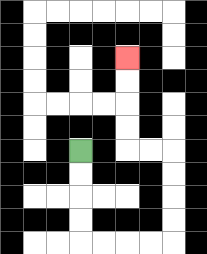{'start': '[3, 6]', 'end': '[5, 2]', 'path_directions': 'D,D,D,D,R,R,R,R,U,U,U,U,L,L,U,U,U,U', 'path_coordinates': '[[3, 6], [3, 7], [3, 8], [3, 9], [3, 10], [4, 10], [5, 10], [6, 10], [7, 10], [7, 9], [7, 8], [7, 7], [7, 6], [6, 6], [5, 6], [5, 5], [5, 4], [5, 3], [5, 2]]'}